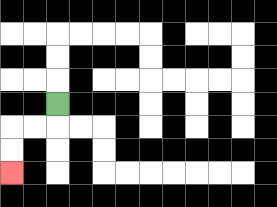{'start': '[2, 4]', 'end': '[0, 7]', 'path_directions': 'D,L,L,D,D', 'path_coordinates': '[[2, 4], [2, 5], [1, 5], [0, 5], [0, 6], [0, 7]]'}